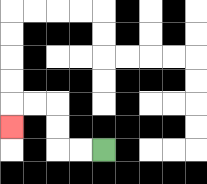{'start': '[4, 6]', 'end': '[0, 5]', 'path_directions': 'L,L,U,U,L,L,D', 'path_coordinates': '[[4, 6], [3, 6], [2, 6], [2, 5], [2, 4], [1, 4], [0, 4], [0, 5]]'}